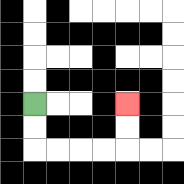{'start': '[1, 4]', 'end': '[5, 4]', 'path_directions': 'D,D,R,R,R,R,U,U', 'path_coordinates': '[[1, 4], [1, 5], [1, 6], [2, 6], [3, 6], [4, 6], [5, 6], [5, 5], [5, 4]]'}